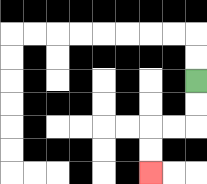{'start': '[8, 3]', 'end': '[6, 7]', 'path_directions': 'D,D,L,L,D,D', 'path_coordinates': '[[8, 3], [8, 4], [8, 5], [7, 5], [6, 5], [6, 6], [6, 7]]'}